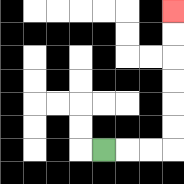{'start': '[4, 6]', 'end': '[7, 0]', 'path_directions': 'R,R,R,U,U,U,U,U,U', 'path_coordinates': '[[4, 6], [5, 6], [6, 6], [7, 6], [7, 5], [7, 4], [7, 3], [7, 2], [7, 1], [7, 0]]'}